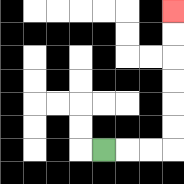{'start': '[4, 6]', 'end': '[7, 0]', 'path_directions': 'R,R,R,U,U,U,U,U,U', 'path_coordinates': '[[4, 6], [5, 6], [6, 6], [7, 6], [7, 5], [7, 4], [7, 3], [7, 2], [7, 1], [7, 0]]'}